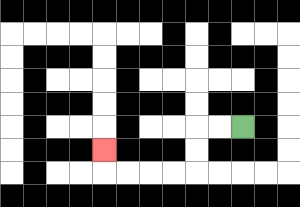{'start': '[10, 5]', 'end': '[4, 6]', 'path_directions': 'L,L,D,D,L,L,L,L,U', 'path_coordinates': '[[10, 5], [9, 5], [8, 5], [8, 6], [8, 7], [7, 7], [6, 7], [5, 7], [4, 7], [4, 6]]'}